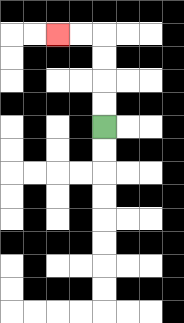{'start': '[4, 5]', 'end': '[2, 1]', 'path_directions': 'U,U,U,U,L,L', 'path_coordinates': '[[4, 5], [4, 4], [4, 3], [4, 2], [4, 1], [3, 1], [2, 1]]'}